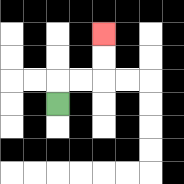{'start': '[2, 4]', 'end': '[4, 1]', 'path_directions': 'U,R,R,U,U', 'path_coordinates': '[[2, 4], [2, 3], [3, 3], [4, 3], [4, 2], [4, 1]]'}